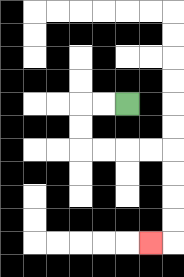{'start': '[5, 4]', 'end': '[6, 10]', 'path_directions': 'L,L,D,D,R,R,R,R,D,D,D,D,L', 'path_coordinates': '[[5, 4], [4, 4], [3, 4], [3, 5], [3, 6], [4, 6], [5, 6], [6, 6], [7, 6], [7, 7], [7, 8], [7, 9], [7, 10], [6, 10]]'}